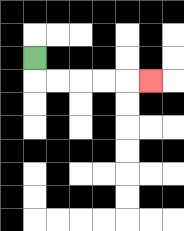{'start': '[1, 2]', 'end': '[6, 3]', 'path_directions': 'D,R,R,R,R,R', 'path_coordinates': '[[1, 2], [1, 3], [2, 3], [3, 3], [4, 3], [5, 3], [6, 3]]'}